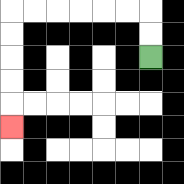{'start': '[6, 2]', 'end': '[0, 5]', 'path_directions': 'U,U,L,L,L,L,L,L,D,D,D,D,D', 'path_coordinates': '[[6, 2], [6, 1], [6, 0], [5, 0], [4, 0], [3, 0], [2, 0], [1, 0], [0, 0], [0, 1], [0, 2], [0, 3], [0, 4], [0, 5]]'}